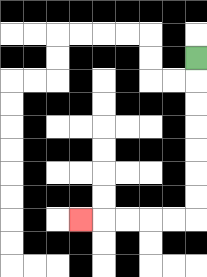{'start': '[8, 2]', 'end': '[3, 9]', 'path_directions': 'D,D,D,D,D,D,D,L,L,L,L,L', 'path_coordinates': '[[8, 2], [8, 3], [8, 4], [8, 5], [8, 6], [8, 7], [8, 8], [8, 9], [7, 9], [6, 9], [5, 9], [4, 9], [3, 9]]'}